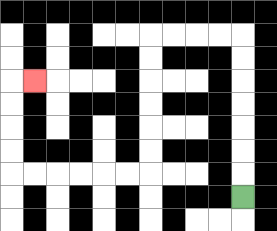{'start': '[10, 8]', 'end': '[1, 3]', 'path_directions': 'U,U,U,U,U,U,U,L,L,L,L,D,D,D,D,D,D,L,L,L,L,L,L,U,U,U,U,R', 'path_coordinates': '[[10, 8], [10, 7], [10, 6], [10, 5], [10, 4], [10, 3], [10, 2], [10, 1], [9, 1], [8, 1], [7, 1], [6, 1], [6, 2], [6, 3], [6, 4], [6, 5], [6, 6], [6, 7], [5, 7], [4, 7], [3, 7], [2, 7], [1, 7], [0, 7], [0, 6], [0, 5], [0, 4], [0, 3], [1, 3]]'}